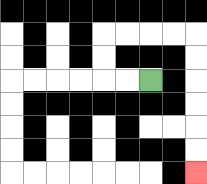{'start': '[6, 3]', 'end': '[8, 7]', 'path_directions': 'L,L,U,U,R,R,R,R,D,D,D,D,D,D', 'path_coordinates': '[[6, 3], [5, 3], [4, 3], [4, 2], [4, 1], [5, 1], [6, 1], [7, 1], [8, 1], [8, 2], [8, 3], [8, 4], [8, 5], [8, 6], [8, 7]]'}